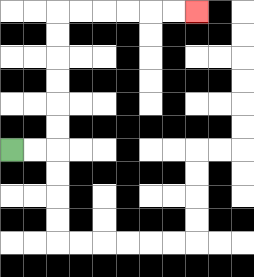{'start': '[0, 6]', 'end': '[8, 0]', 'path_directions': 'R,R,U,U,U,U,U,U,R,R,R,R,R,R', 'path_coordinates': '[[0, 6], [1, 6], [2, 6], [2, 5], [2, 4], [2, 3], [2, 2], [2, 1], [2, 0], [3, 0], [4, 0], [5, 0], [6, 0], [7, 0], [8, 0]]'}